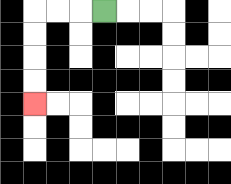{'start': '[4, 0]', 'end': '[1, 4]', 'path_directions': 'L,L,L,D,D,D,D', 'path_coordinates': '[[4, 0], [3, 0], [2, 0], [1, 0], [1, 1], [1, 2], [1, 3], [1, 4]]'}